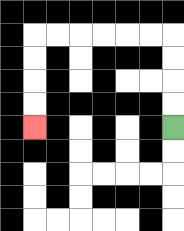{'start': '[7, 5]', 'end': '[1, 5]', 'path_directions': 'U,U,U,U,L,L,L,L,L,L,D,D,D,D', 'path_coordinates': '[[7, 5], [7, 4], [7, 3], [7, 2], [7, 1], [6, 1], [5, 1], [4, 1], [3, 1], [2, 1], [1, 1], [1, 2], [1, 3], [1, 4], [1, 5]]'}